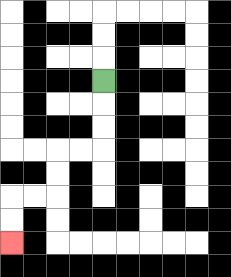{'start': '[4, 3]', 'end': '[0, 10]', 'path_directions': 'D,D,D,L,L,D,D,L,L,D,D', 'path_coordinates': '[[4, 3], [4, 4], [4, 5], [4, 6], [3, 6], [2, 6], [2, 7], [2, 8], [1, 8], [0, 8], [0, 9], [0, 10]]'}